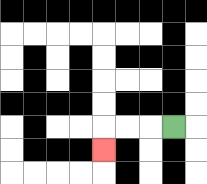{'start': '[7, 5]', 'end': '[4, 6]', 'path_directions': 'L,L,L,D', 'path_coordinates': '[[7, 5], [6, 5], [5, 5], [4, 5], [4, 6]]'}